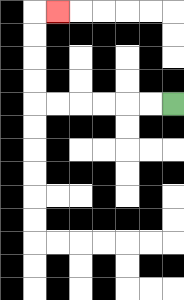{'start': '[7, 4]', 'end': '[2, 0]', 'path_directions': 'L,L,L,L,L,L,U,U,U,U,R', 'path_coordinates': '[[7, 4], [6, 4], [5, 4], [4, 4], [3, 4], [2, 4], [1, 4], [1, 3], [1, 2], [1, 1], [1, 0], [2, 0]]'}